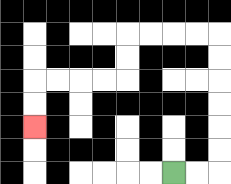{'start': '[7, 7]', 'end': '[1, 5]', 'path_directions': 'R,R,U,U,U,U,U,U,L,L,L,L,D,D,L,L,L,L,D,D', 'path_coordinates': '[[7, 7], [8, 7], [9, 7], [9, 6], [9, 5], [9, 4], [9, 3], [9, 2], [9, 1], [8, 1], [7, 1], [6, 1], [5, 1], [5, 2], [5, 3], [4, 3], [3, 3], [2, 3], [1, 3], [1, 4], [1, 5]]'}